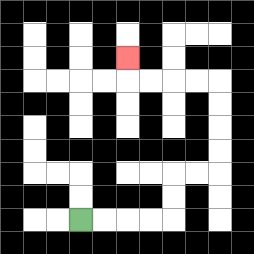{'start': '[3, 9]', 'end': '[5, 2]', 'path_directions': 'R,R,R,R,U,U,R,R,U,U,U,U,L,L,L,L,U', 'path_coordinates': '[[3, 9], [4, 9], [5, 9], [6, 9], [7, 9], [7, 8], [7, 7], [8, 7], [9, 7], [9, 6], [9, 5], [9, 4], [9, 3], [8, 3], [7, 3], [6, 3], [5, 3], [5, 2]]'}